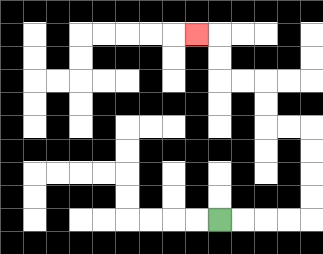{'start': '[9, 9]', 'end': '[8, 1]', 'path_directions': 'R,R,R,R,U,U,U,U,L,L,U,U,L,L,U,U,L', 'path_coordinates': '[[9, 9], [10, 9], [11, 9], [12, 9], [13, 9], [13, 8], [13, 7], [13, 6], [13, 5], [12, 5], [11, 5], [11, 4], [11, 3], [10, 3], [9, 3], [9, 2], [9, 1], [8, 1]]'}